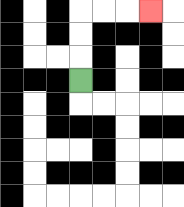{'start': '[3, 3]', 'end': '[6, 0]', 'path_directions': 'U,U,U,R,R,R', 'path_coordinates': '[[3, 3], [3, 2], [3, 1], [3, 0], [4, 0], [5, 0], [6, 0]]'}